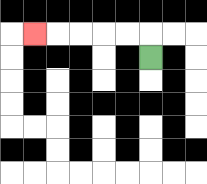{'start': '[6, 2]', 'end': '[1, 1]', 'path_directions': 'U,L,L,L,L,L', 'path_coordinates': '[[6, 2], [6, 1], [5, 1], [4, 1], [3, 1], [2, 1], [1, 1]]'}